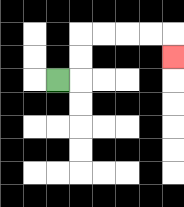{'start': '[2, 3]', 'end': '[7, 2]', 'path_directions': 'R,U,U,R,R,R,R,D', 'path_coordinates': '[[2, 3], [3, 3], [3, 2], [3, 1], [4, 1], [5, 1], [6, 1], [7, 1], [7, 2]]'}